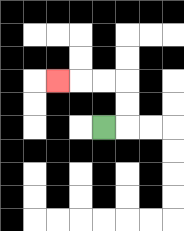{'start': '[4, 5]', 'end': '[2, 3]', 'path_directions': 'R,U,U,L,L,L', 'path_coordinates': '[[4, 5], [5, 5], [5, 4], [5, 3], [4, 3], [3, 3], [2, 3]]'}